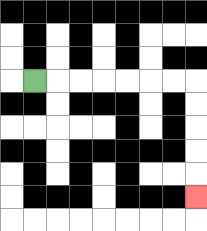{'start': '[1, 3]', 'end': '[8, 8]', 'path_directions': 'R,R,R,R,R,R,R,D,D,D,D,D', 'path_coordinates': '[[1, 3], [2, 3], [3, 3], [4, 3], [5, 3], [6, 3], [7, 3], [8, 3], [8, 4], [8, 5], [8, 6], [8, 7], [8, 8]]'}